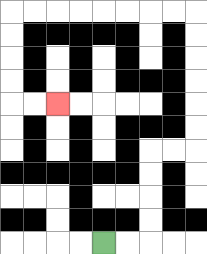{'start': '[4, 10]', 'end': '[2, 4]', 'path_directions': 'R,R,U,U,U,U,R,R,U,U,U,U,U,U,L,L,L,L,L,L,L,L,D,D,D,D,R,R', 'path_coordinates': '[[4, 10], [5, 10], [6, 10], [6, 9], [6, 8], [6, 7], [6, 6], [7, 6], [8, 6], [8, 5], [8, 4], [8, 3], [8, 2], [8, 1], [8, 0], [7, 0], [6, 0], [5, 0], [4, 0], [3, 0], [2, 0], [1, 0], [0, 0], [0, 1], [0, 2], [0, 3], [0, 4], [1, 4], [2, 4]]'}